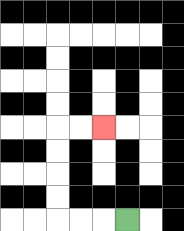{'start': '[5, 9]', 'end': '[4, 5]', 'path_directions': 'L,L,L,U,U,U,U,R,R', 'path_coordinates': '[[5, 9], [4, 9], [3, 9], [2, 9], [2, 8], [2, 7], [2, 6], [2, 5], [3, 5], [4, 5]]'}